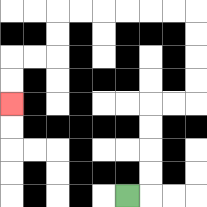{'start': '[5, 8]', 'end': '[0, 4]', 'path_directions': 'R,U,U,U,U,R,R,U,U,U,U,L,L,L,L,L,L,D,D,L,L,D,D', 'path_coordinates': '[[5, 8], [6, 8], [6, 7], [6, 6], [6, 5], [6, 4], [7, 4], [8, 4], [8, 3], [8, 2], [8, 1], [8, 0], [7, 0], [6, 0], [5, 0], [4, 0], [3, 0], [2, 0], [2, 1], [2, 2], [1, 2], [0, 2], [0, 3], [0, 4]]'}